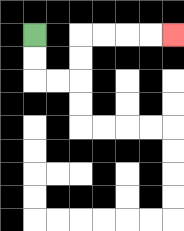{'start': '[1, 1]', 'end': '[7, 1]', 'path_directions': 'D,D,R,R,U,U,R,R,R,R', 'path_coordinates': '[[1, 1], [1, 2], [1, 3], [2, 3], [3, 3], [3, 2], [3, 1], [4, 1], [5, 1], [6, 1], [7, 1]]'}